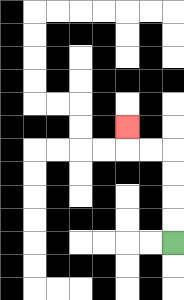{'start': '[7, 10]', 'end': '[5, 5]', 'path_directions': 'U,U,U,U,L,L,U', 'path_coordinates': '[[7, 10], [7, 9], [7, 8], [7, 7], [7, 6], [6, 6], [5, 6], [5, 5]]'}